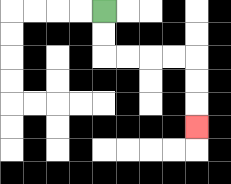{'start': '[4, 0]', 'end': '[8, 5]', 'path_directions': 'D,D,R,R,R,R,D,D,D', 'path_coordinates': '[[4, 0], [4, 1], [4, 2], [5, 2], [6, 2], [7, 2], [8, 2], [8, 3], [8, 4], [8, 5]]'}